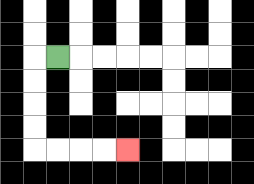{'start': '[2, 2]', 'end': '[5, 6]', 'path_directions': 'L,D,D,D,D,R,R,R,R', 'path_coordinates': '[[2, 2], [1, 2], [1, 3], [1, 4], [1, 5], [1, 6], [2, 6], [3, 6], [4, 6], [5, 6]]'}